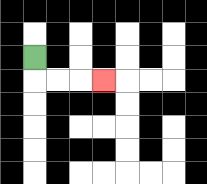{'start': '[1, 2]', 'end': '[4, 3]', 'path_directions': 'D,R,R,R', 'path_coordinates': '[[1, 2], [1, 3], [2, 3], [3, 3], [4, 3]]'}